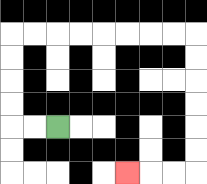{'start': '[2, 5]', 'end': '[5, 7]', 'path_directions': 'L,L,U,U,U,U,R,R,R,R,R,R,R,R,D,D,D,D,D,D,L,L,L', 'path_coordinates': '[[2, 5], [1, 5], [0, 5], [0, 4], [0, 3], [0, 2], [0, 1], [1, 1], [2, 1], [3, 1], [4, 1], [5, 1], [6, 1], [7, 1], [8, 1], [8, 2], [8, 3], [8, 4], [8, 5], [8, 6], [8, 7], [7, 7], [6, 7], [5, 7]]'}